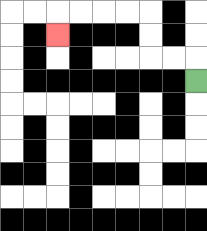{'start': '[8, 3]', 'end': '[2, 1]', 'path_directions': 'U,L,L,U,U,L,L,L,L,D', 'path_coordinates': '[[8, 3], [8, 2], [7, 2], [6, 2], [6, 1], [6, 0], [5, 0], [4, 0], [3, 0], [2, 0], [2, 1]]'}